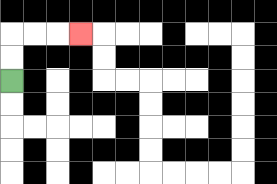{'start': '[0, 3]', 'end': '[3, 1]', 'path_directions': 'U,U,R,R,R', 'path_coordinates': '[[0, 3], [0, 2], [0, 1], [1, 1], [2, 1], [3, 1]]'}